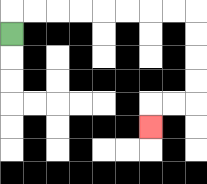{'start': '[0, 1]', 'end': '[6, 5]', 'path_directions': 'U,R,R,R,R,R,R,R,R,D,D,D,D,L,L,D', 'path_coordinates': '[[0, 1], [0, 0], [1, 0], [2, 0], [3, 0], [4, 0], [5, 0], [6, 0], [7, 0], [8, 0], [8, 1], [8, 2], [8, 3], [8, 4], [7, 4], [6, 4], [6, 5]]'}